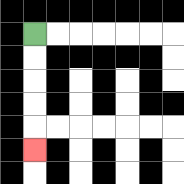{'start': '[1, 1]', 'end': '[1, 6]', 'path_directions': 'D,D,D,D,D', 'path_coordinates': '[[1, 1], [1, 2], [1, 3], [1, 4], [1, 5], [1, 6]]'}